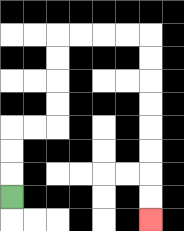{'start': '[0, 8]', 'end': '[6, 9]', 'path_directions': 'U,U,U,R,R,U,U,U,U,R,R,R,R,D,D,D,D,D,D,D,D', 'path_coordinates': '[[0, 8], [0, 7], [0, 6], [0, 5], [1, 5], [2, 5], [2, 4], [2, 3], [2, 2], [2, 1], [3, 1], [4, 1], [5, 1], [6, 1], [6, 2], [6, 3], [6, 4], [6, 5], [6, 6], [6, 7], [6, 8], [6, 9]]'}